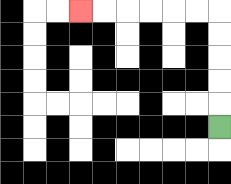{'start': '[9, 5]', 'end': '[3, 0]', 'path_directions': 'U,U,U,U,U,L,L,L,L,L,L', 'path_coordinates': '[[9, 5], [9, 4], [9, 3], [9, 2], [9, 1], [9, 0], [8, 0], [7, 0], [6, 0], [5, 0], [4, 0], [3, 0]]'}